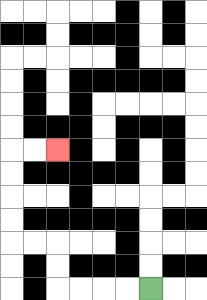{'start': '[6, 12]', 'end': '[2, 6]', 'path_directions': 'L,L,L,L,U,U,L,L,U,U,U,U,R,R', 'path_coordinates': '[[6, 12], [5, 12], [4, 12], [3, 12], [2, 12], [2, 11], [2, 10], [1, 10], [0, 10], [0, 9], [0, 8], [0, 7], [0, 6], [1, 6], [2, 6]]'}